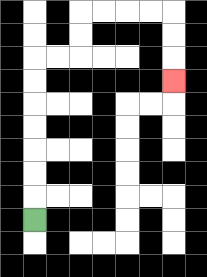{'start': '[1, 9]', 'end': '[7, 3]', 'path_directions': 'U,U,U,U,U,U,U,R,R,U,U,R,R,R,R,D,D,D', 'path_coordinates': '[[1, 9], [1, 8], [1, 7], [1, 6], [1, 5], [1, 4], [1, 3], [1, 2], [2, 2], [3, 2], [3, 1], [3, 0], [4, 0], [5, 0], [6, 0], [7, 0], [7, 1], [7, 2], [7, 3]]'}